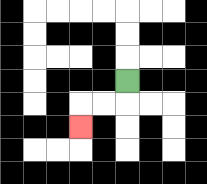{'start': '[5, 3]', 'end': '[3, 5]', 'path_directions': 'D,L,L,D', 'path_coordinates': '[[5, 3], [5, 4], [4, 4], [3, 4], [3, 5]]'}